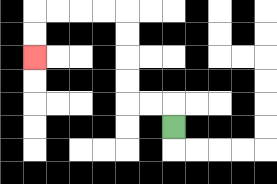{'start': '[7, 5]', 'end': '[1, 2]', 'path_directions': 'U,L,L,U,U,U,U,L,L,L,L,D,D', 'path_coordinates': '[[7, 5], [7, 4], [6, 4], [5, 4], [5, 3], [5, 2], [5, 1], [5, 0], [4, 0], [3, 0], [2, 0], [1, 0], [1, 1], [1, 2]]'}